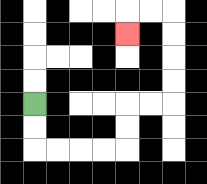{'start': '[1, 4]', 'end': '[5, 1]', 'path_directions': 'D,D,R,R,R,R,U,U,R,R,U,U,U,U,L,L,D', 'path_coordinates': '[[1, 4], [1, 5], [1, 6], [2, 6], [3, 6], [4, 6], [5, 6], [5, 5], [5, 4], [6, 4], [7, 4], [7, 3], [7, 2], [7, 1], [7, 0], [6, 0], [5, 0], [5, 1]]'}